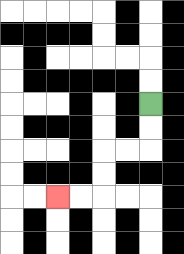{'start': '[6, 4]', 'end': '[2, 8]', 'path_directions': 'D,D,L,L,D,D,L,L', 'path_coordinates': '[[6, 4], [6, 5], [6, 6], [5, 6], [4, 6], [4, 7], [4, 8], [3, 8], [2, 8]]'}